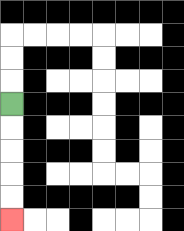{'start': '[0, 4]', 'end': '[0, 9]', 'path_directions': 'D,D,D,D,D', 'path_coordinates': '[[0, 4], [0, 5], [0, 6], [0, 7], [0, 8], [0, 9]]'}